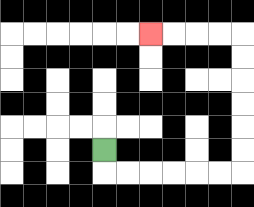{'start': '[4, 6]', 'end': '[6, 1]', 'path_directions': 'D,R,R,R,R,R,R,U,U,U,U,U,U,L,L,L,L', 'path_coordinates': '[[4, 6], [4, 7], [5, 7], [6, 7], [7, 7], [8, 7], [9, 7], [10, 7], [10, 6], [10, 5], [10, 4], [10, 3], [10, 2], [10, 1], [9, 1], [8, 1], [7, 1], [6, 1]]'}